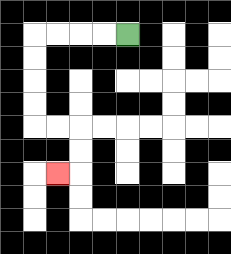{'start': '[5, 1]', 'end': '[2, 7]', 'path_directions': 'L,L,L,L,D,D,D,D,R,R,D,D,L', 'path_coordinates': '[[5, 1], [4, 1], [3, 1], [2, 1], [1, 1], [1, 2], [1, 3], [1, 4], [1, 5], [2, 5], [3, 5], [3, 6], [3, 7], [2, 7]]'}